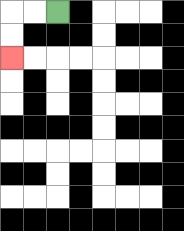{'start': '[2, 0]', 'end': '[0, 2]', 'path_directions': 'L,L,D,D', 'path_coordinates': '[[2, 0], [1, 0], [0, 0], [0, 1], [0, 2]]'}